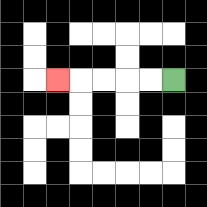{'start': '[7, 3]', 'end': '[2, 3]', 'path_directions': 'L,L,L,L,L', 'path_coordinates': '[[7, 3], [6, 3], [5, 3], [4, 3], [3, 3], [2, 3]]'}